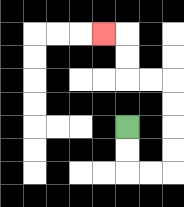{'start': '[5, 5]', 'end': '[4, 1]', 'path_directions': 'D,D,R,R,U,U,U,U,L,L,U,U,L', 'path_coordinates': '[[5, 5], [5, 6], [5, 7], [6, 7], [7, 7], [7, 6], [7, 5], [7, 4], [7, 3], [6, 3], [5, 3], [5, 2], [5, 1], [4, 1]]'}